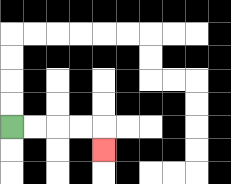{'start': '[0, 5]', 'end': '[4, 6]', 'path_directions': 'R,R,R,R,D', 'path_coordinates': '[[0, 5], [1, 5], [2, 5], [3, 5], [4, 5], [4, 6]]'}